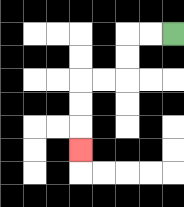{'start': '[7, 1]', 'end': '[3, 6]', 'path_directions': 'L,L,D,D,L,L,D,D,D', 'path_coordinates': '[[7, 1], [6, 1], [5, 1], [5, 2], [5, 3], [4, 3], [3, 3], [3, 4], [3, 5], [3, 6]]'}